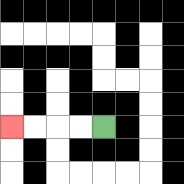{'start': '[4, 5]', 'end': '[0, 5]', 'path_directions': 'L,L,L,L', 'path_coordinates': '[[4, 5], [3, 5], [2, 5], [1, 5], [0, 5]]'}